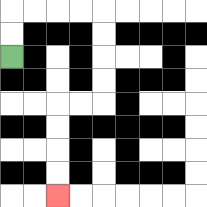{'start': '[0, 2]', 'end': '[2, 8]', 'path_directions': 'U,U,R,R,R,R,D,D,D,D,L,L,D,D,D,D', 'path_coordinates': '[[0, 2], [0, 1], [0, 0], [1, 0], [2, 0], [3, 0], [4, 0], [4, 1], [4, 2], [4, 3], [4, 4], [3, 4], [2, 4], [2, 5], [2, 6], [2, 7], [2, 8]]'}